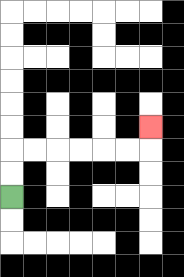{'start': '[0, 8]', 'end': '[6, 5]', 'path_directions': 'U,U,R,R,R,R,R,R,U', 'path_coordinates': '[[0, 8], [0, 7], [0, 6], [1, 6], [2, 6], [3, 6], [4, 6], [5, 6], [6, 6], [6, 5]]'}